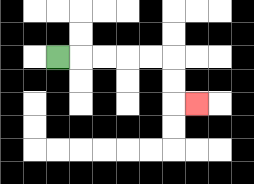{'start': '[2, 2]', 'end': '[8, 4]', 'path_directions': 'R,R,R,R,R,D,D,R', 'path_coordinates': '[[2, 2], [3, 2], [4, 2], [5, 2], [6, 2], [7, 2], [7, 3], [7, 4], [8, 4]]'}